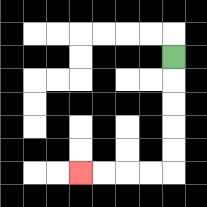{'start': '[7, 2]', 'end': '[3, 7]', 'path_directions': 'D,D,D,D,D,L,L,L,L', 'path_coordinates': '[[7, 2], [7, 3], [7, 4], [7, 5], [7, 6], [7, 7], [6, 7], [5, 7], [4, 7], [3, 7]]'}